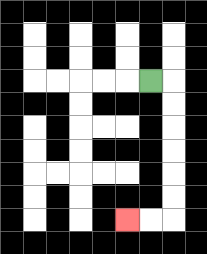{'start': '[6, 3]', 'end': '[5, 9]', 'path_directions': 'R,D,D,D,D,D,D,L,L', 'path_coordinates': '[[6, 3], [7, 3], [7, 4], [7, 5], [7, 6], [7, 7], [7, 8], [7, 9], [6, 9], [5, 9]]'}